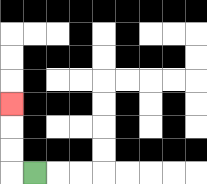{'start': '[1, 7]', 'end': '[0, 4]', 'path_directions': 'L,U,U,U', 'path_coordinates': '[[1, 7], [0, 7], [0, 6], [0, 5], [0, 4]]'}